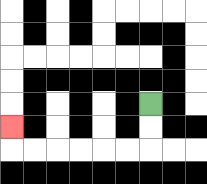{'start': '[6, 4]', 'end': '[0, 5]', 'path_directions': 'D,D,L,L,L,L,L,L,U', 'path_coordinates': '[[6, 4], [6, 5], [6, 6], [5, 6], [4, 6], [3, 6], [2, 6], [1, 6], [0, 6], [0, 5]]'}